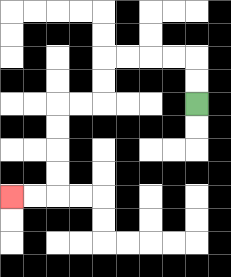{'start': '[8, 4]', 'end': '[0, 8]', 'path_directions': 'U,U,L,L,L,L,D,D,L,L,D,D,D,D,L,L', 'path_coordinates': '[[8, 4], [8, 3], [8, 2], [7, 2], [6, 2], [5, 2], [4, 2], [4, 3], [4, 4], [3, 4], [2, 4], [2, 5], [2, 6], [2, 7], [2, 8], [1, 8], [0, 8]]'}